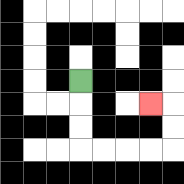{'start': '[3, 3]', 'end': '[6, 4]', 'path_directions': 'D,D,D,R,R,R,R,U,U,L', 'path_coordinates': '[[3, 3], [3, 4], [3, 5], [3, 6], [4, 6], [5, 6], [6, 6], [7, 6], [7, 5], [7, 4], [6, 4]]'}